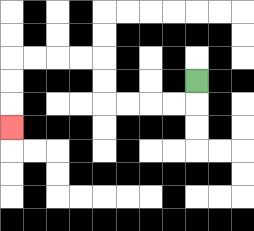{'start': '[8, 3]', 'end': '[0, 5]', 'path_directions': 'D,L,L,L,L,U,U,L,L,L,L,D,D,D', 'path_coordinates': '[[8, 3], [8, 4], [7, 4], [6, 4], [5, 4], [4, 4], [4, 3], [4, 2], [3, 2], [2, 2], [1, 2], [0, 2], [0, 3], [0, 4], [0, 5]]'}